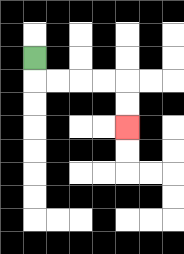{'start': '[1, 2]', 'end': '[5, 5]', 'path_directions': 'D,R,R,R,R,D,D', 'path_coordinates': '[[1, 2], [1, 3], [2, 3], [3, 3], [4, 3], [5, 3], [5, 4], [5, 5]]'}